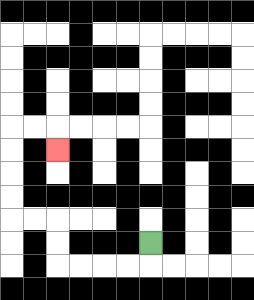{'start': '[6, 10]', 'end': '[2, 6]', 'path_directions': 'D,L,L,L,L,U,U,L,L,U,U,U,U,R,R,D', 'path_coordinates': '[[6, 10], [6, 11], [5, 11], [4, 11], [3, 11], [2, 11], [2, 10], [2, 9], [1, 9], [0, 9], [0, 8], [0, 7], [0, 6], [0, 5], [1, 5], [2, 5], [2, 6]]'}